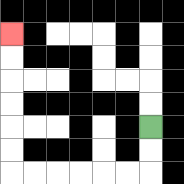{'start': '[6, 5]', 'end': '[0, 1]', 'path_directions': 'D,D,L,L,L,L,L,L,U,U,U,U,U,U', 'path_coordinates': '[[6, 5], [6, 6], [6, 7], [5, 7], [4, 7], [3, 7], [2, 7], [1, 7], [0, 7], [0, 6], [0, 5], [0, 4], [0, 3], [0, 2], [0, 1]]'}